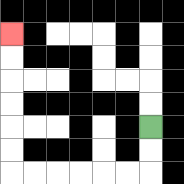{'start': '[6, 5]', 'end': '[0, 1]', 'path_directions': 'D,D,L,L,L,L,L,L,U,U,U,U,U,U', 'path_coordinates': '[[6, 5], [6, 6], [6, 7], [5, 7], [4, 7], [3, 7], [2, 7], [1, 7], [0, 7], [0, 6], [0, 5], [0, 4], [0, 3], [0, 2], [0, 1]]'}